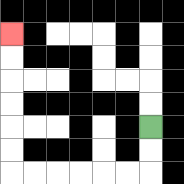{'start': '[6, 5]', 'end': '[0, 1]', 'path_directions': 'D,D,L,L,L,L,L,L,U,U,U,U,U,U', 'path_coordinates': '[[6, 5], [6, 6], [6, 7], [5, 7], [4, 7], [3, 7], [2, 7], [1, 7], [0, 7], [0, 6], [0, 5], [0, 4], [0, 3], [0, 2], [0, 1]]'}